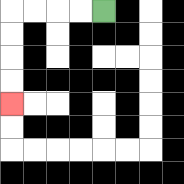{'start': '[4, 0]', 'end': '[0, 4]', 'path_directions': 'L,L,L,L,D,D,D,D', 'path_coordinates': '[[4, 0], [3, 0], [2, 0], [1, 0], [0, 0], [0, 1], [0, 2], [0, 3], [0, 4]]'}